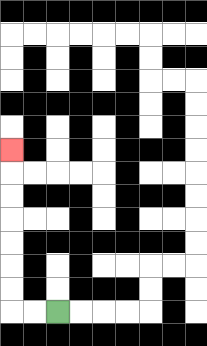{'start': '[2, 13]', 'end': '[0, 6]', 'path_directions': 'L,L,U,U,U,U,U,U,U', 'path_coordinates': '[[2, 13], [1, 13], [0, 13], [0, 12], [0, 11], [0, 10], [0, 9], [0, 8], [0, 7], [0, 6]]'}